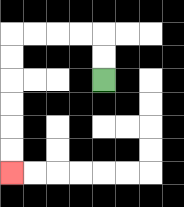{'start': '[4, 3]', 'end': '[0, 7]', 'path_directions': 'U,U,L,L,L,L,D,D,D,D,D,D', 'path_coordinates': '[[4, 3], [4, 2], [4, 1], [3, 1], [2, 1], [1, 1], [0, 1], [0, 2], [0, 3], [0, 4], [0, 5], [0, 6], [0, 7]]'}